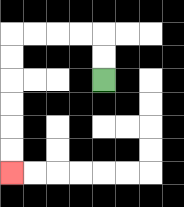{'start': '[4, 3]', 'end': '[0, 7]', 'path_directions': 'U,U,L,L,L,L,D,D,D,D,D,D', 'path_coordinates': '[[4, 3], [4, 2], [4, 1], [3, 1], [2, 1], [1, 1], [0, 1], [0, 2], [0, 3], [0, 4], [0, 5], [0, 6], [0, 7]]'}